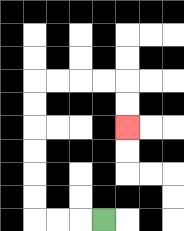{'start': '[4, 9]', 'end': '[5, 5]', 'path_directions': 'L,L,L,U,U,U,U,U,U,R,R,R,R,D,D', 'path_coordinates': '[[4, 9], [3, 9], [2, 9], [1, 9], [1, 8], [1, 7], [1, 6], [1, 5], [1, 4], [1, 3], [2, 3], [3, 3], [4, 3], [5, 3], [5, 4], [5, 5]]'}